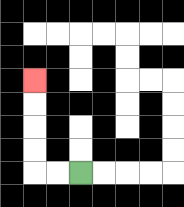{'start': '[3, 7]', 'end': '[1, 3]', 'path_directions': 'L,L,U,U,U,U', 'path_coordinates': '[[3, 7], [2, 7], [1, 7], [1, 6], [1, 5], [1, 4], [1, 3]]'}